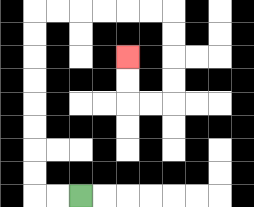{'start': '[3, 8]', 'end': '[5, 2]', 'path_directions': 'L,L,U,U,U,U,U,U,U,U,R,R,R,R,R,R,D,D,D,D,L,L,U,U', 'path_coordinates': '[[3, 8], [2, 8], [1, 8], [1, 7], [1, 6], [1, 5], [1, 4], [1, 3], [1, 2], [1, 1], [1, 0], [2, 0], [3, 0], [4, 0], [5, 0], [6, 0], [7, 0], [7, 1], [7, 2], [7, 3], [7, 4], [6, 4], [5, 4], [5, 3], [5, 2]]'}